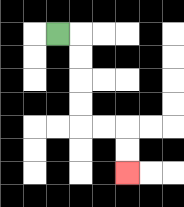{'start': '[2, 1]', 'end': '[5, 7]', 'path_directions': 'R,D,D,D,D,R,R,D,D', 'path_coordinates': '[[2, 1], [3, 1], [3, 2], [3, 3], [3, 4], [3, 5], [4, 5], [5, 5], [5, 6], [5, 7]]'}